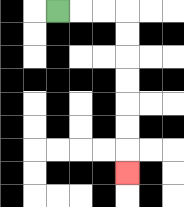{'start': '[2, 0]', 'end': '[5, 7]', 'path_directions': 'R,R,R,D,D,D,D,D,D,D', 'path_coordinates': '[[2, 0], [3, 0], [4, 0], [5, 0], [5, 1], [5, 2], [5, 3], [5, 4], [5, 5], [5, 6], [5, 7]]'}